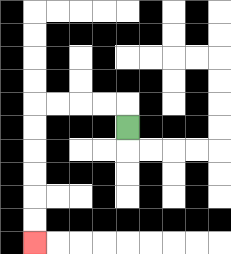{'start': '[5, 5]', 'end': '[1, 10]', 'path_directions': 'U,L,L,L,L,D,D,D,D,D,D', 'path_coordinates': '[[5, 5], [5, 4], [4, 4], [3, 4], [2, 4], [1, 4], [1, 5], [1, 6], [1, 7], [1, 8], [1, 9], [1, 10]]'}